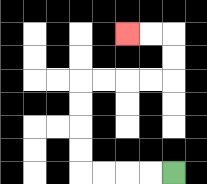{'start': '[7, 7]', 'end': '[5, 1]', 'path_directions': 'L,L,L,L,U,U,U,U,R,R,R,R,U,U,L,L', 'path_coordinates': '[[7, 7], [6, 7], [5, 7], [4, 7], [3, 7], [3, 6], [3, 5], [3, 4], [3, 3], [4, 3], [5, 3], [6, 3], [7, 3], [7, 2], [7, 1], [6, 1], [5, 1]]'}